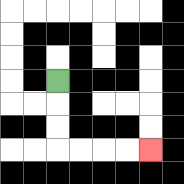{'start': '[2, 3]', 'end': '[6, 6]', 'path_directions': 'D,D,D,R,R,R,R', 'path_coordinates': '[[2, 3], [2, 4], [2, 5], [2, 6], [3, 6], [4, 6], [5, 6], [6, 6]]'}